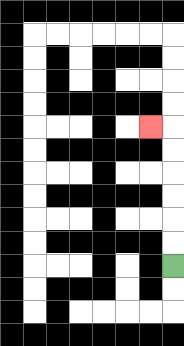{'start': '[7, 11]', 'end': '[6, 5]', 'path_directions': 'U,U,U,U,U,U,L', 'path_coordinates': '[[7, 11], [7, 10], [7, 9], [7, 8], [7, 7], [7, 6], [7, 5], [6, 5]]'}